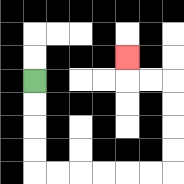{'start': '[1, 3]', 'end': '[5, 2]', 'path_directions': 'D,D,D,D,R,R,R,R,R,R,U,U,U,U,L,L,U', 'path_coordinates': '[[1, 3], [1, 4], [1, 5], [1, 6], [1, 7], [2, 7], [3, 7], [4, 7], [5, 7], [6, 7], [7, 7], [7, 6], [7, 5], [7, 4], [7, 3], [6, 3], [5, 3], [5, 2]]'}